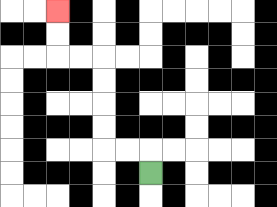{'start': '[6, 7]', 'end': '[2, 0]', 'path_directions': 'U,L,L,U,U,U,U,L,L,U,U', 'path_coordinates': '[[6, 7], [6, 6], [5, 6], [4, 6], [4, 5], [4, 4], [4, 3], [4, 2], [3, 2], [2, 2], [2, 1], [2, 0]]'}